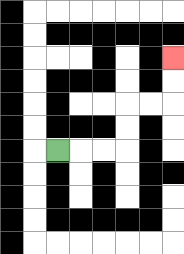{'start': '[2, 6]', 'end': '[7, 2]', 'path_directions': 'R,R,R,U,U,R,R,U,U', 'path_coordinates': '[[2, 6], [3, 6], [4, 6], [5, 6], [5, 5], [5, 4], [6, 4], [7, 4], [7, 3], [7, 2]]'}